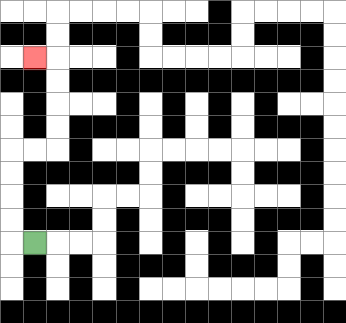{'start': '[1, 10]', 'end': '[1, 2]', 'path_directions': 'L,U,U,U,U,R,R,U,U,U,U,L', 'path_coordinates': '[[1, 10], [0, 10], [0, 9], [0, 8], [0, 7], [0, 6], [1, 6], [2, 6], [2, 5], [2, 4], [2, 3], [2, 2], [1, 2]]'}